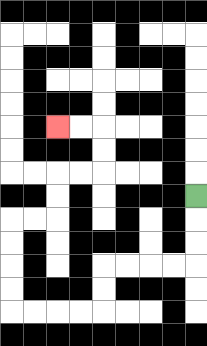{'start': '[8, 8]', 'end': '[2, 5]', 'path_directions': 'D,D,D,L,L,L,L,D,D,L,L,L,L,U,U,U,U,R,R,U,U,R,R,U,U,L,L', 'path_coordinates': '[[8, 8], [8, 9], [8, 10], [8, 11], [7, 11], [6, 11], [5, 11], [4, 11], [4, 12], [4, 13], [3, 13], [2, 13], [1, 13], [0, 13], [0, 12], [0, 11], [0, 10], [0, 9], [1, 9], [2, 9], [2, 8], [2, 7], [3, 7], [4, 7], [4, 6], [4, 5], [3, 5], [2, 5]]'}